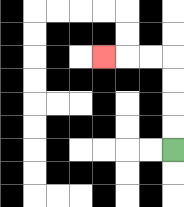{'start': '[7, 6]', 'end': '[4, 2]', 'path_directions': 'U,U,U,U,L,L,L', 'path_coordinates': '[[7, 6], [7, 5], [7, 4], [7, 3], [7, 2], [6, 2], [5, 2], [4, 2]]'}